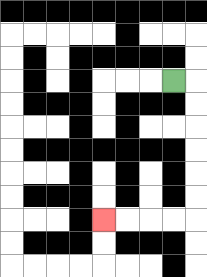{'start': '[7, 3]', 'end': '[4, 9]', 'path_directions': 'R,D,D,D,D,D,D,L,L,L,L', 'path_coordinates': '[[7, 3], [8, 3], [8, 4], [8, 5], [8, 6], [8, 7], [8, 8], [8, 9], [7, 9], [6, 9], [5, 9], [4, 9]]'}